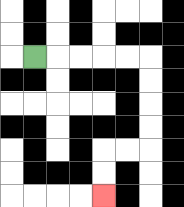{'start': '[1, 2]', 'end': '[4, 8]', 'path_directions': 'R,R,R,R,R,D,D,D,D,L,L,D,D', 'path_coordinates': '[[1, 2], [2, 2], [3, 2], [4, 2], [5, 2], [6, 2], [6, 3], [6, 4], [6, 5], [6, 6], [5, 6], [4, 6], [4, 7], [4, 8]]'}